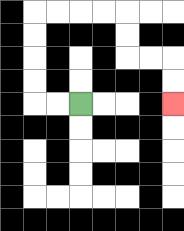{'start': '[3, 4]', 'end': '[7, 4]', 'path_directions': 'L,L,U,U,U,U,R,R,R,R,D,D,R,R,D,D', 'path_coordinates': '[[3, 4], [2, 4], [1, 4], [1, 3], [1, 2], [1, 1], [1, 0], [2, 0], [3, 0], [4, 0], [5, 0], [5, 1], [5, 2], [6, 2], [7, 2], [7, 3], [7, 4]]'}